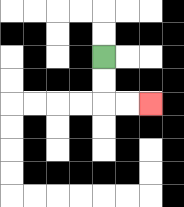{'start': '[4, 2]', 'end': '[6, 4]', 'path_directions': 'D,D,R,R', 'path_coordinates': '[[4, 2], [4, 3], [4, 4], [5, 4], [6, 4]]'}